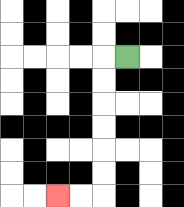{'start': '[5, 2]', 'end': '[2, 8]', 'path_directions': 'L,D,D,D,D,D,D,L,L', 'path_coordinates': '[[5, 2], [4, 2], [4, 3], [4, 4], [4, 5], [4, 6], [4, 7], [4, 8], [3, 8], [2, 8]]'}